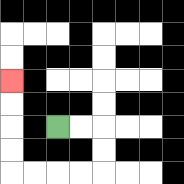{'start': '[2, 5]', 'end': '[0, 3]', 'path_directions': 'R,R,D,D,L,L,L,L,U,U,U,U', 'path_coordinates': '[[2, 5], [3, 5], [4, 5], [4, 6], [4, 7], [3, 7], [2, 7], [1, 7], [0, 7], [0, 6], [0, 5], [0, 4], [0, 3]]'}